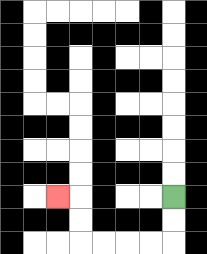{'start': '[7, 8]', 'end': '[2, 8]', 'path_directions': 'D,D,L,L,L,L,U,U,L', 'path_coordinates': '[[7, 8], [7, 9], [7, 10], [6, 10], [5, 10], [4, 10], [3, 10], [3, 9], [3, 8], [2, 8]]'}